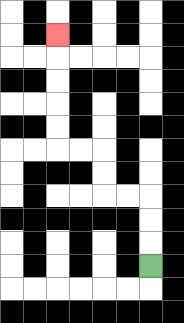{'start': '[6, 11]', 'end': '[2, 1]', 'path_directions': 'U,U,U,L,L,U,U,L,L,U,U,U,U,U', 'path_coordinates': '[[6, 11], [6, 10], [6, 9], [6, 8], [5, 8], [4, 8], [4, 7], [4, 6], [3, 6], [2, 6], [2, 5], [2, 4], [2, 3], [2, 2], [2, 1]]'}